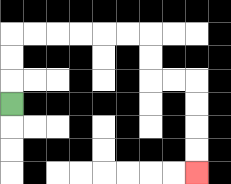{'start': '[0, 4]', 'end': '[8, 7]', 'path_directions': 'U,U,U,R,R,R,R,R,R,D,D,R,R,D,D,D,D', 'path_coordinates': '[[0, 4], [0, 3], [0, 2], [0, 1], [1, 1], [2, 1], [3, 1], [4, 1], [5, 1], [6, 1], [6, 2], [6, 3], [7, 3], [8, 3], [8, 4], [8, 5], [8, 6], [8, 7]]'}